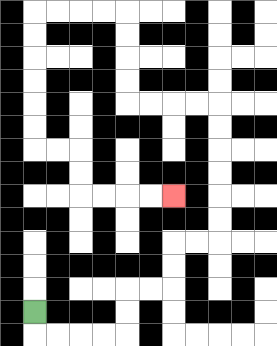{'start': '[1, 13]', 'end': '[7, 8]', 'path_directions': 'D,R,R,R,R,U,U,R,R,U,U,R,R,U,U,U,U,U,U,L,L,L,L,U,U,U,U,L,L,L,L,D,D,D,D,D,D,R,R,D,D,R,R,R,R', 'path_coordinates': '[[1, 13], [1, 14], [2, 14], [3, 14], [4, 14], [5, 14], [5, 13], [5, 12], [6, 12], [7, 12], [7, 11], [7, 10], [8, 10], [9, 10], [9, 9], [9, 8], [9, 7], [9, 6], [9, 5], [9, 4], [8, 4], [7, 4], [6, 4], [5, 4], [5, 3], [5, 2], [5, 1], [5, 0], [4, 0], [3, 0], [2, 0], [1, 0], [1, 1], [1, 2], [1, 3], [1, 4], [1, 5], [1, 6], [2, 6], [3, 6], [3, 7], [3, 8], [4, 8], [5, 8], [6, 8], [7, 8]]'}